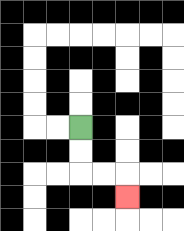{'start': '[3, 5]', 'end': '[5, 8]', 'path_directions': 'D,D,R,R,D', 'path_coordinates': '[[3, 5], [3, 6], [3, 7], [4, 7], [5, 7], [5, 8]]'}